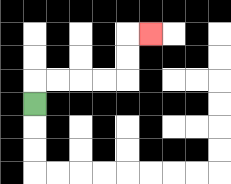{'start': '[1, 4]', 'end': '[6, 1]', 'path_directions': 'U,R,R,R,R,U,U,R', 'path_coordinates': '[[1, 4], [1, 3], [2, 3], [3, 3], [4, 3], [5, 3], [5, 2], [5, 1], [6, 1]]'}